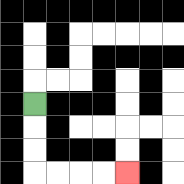{'start': '[1, 4]', 'end': '[5, 7]', 'path_directions': 'D,D,D,R,R,R,R', 'path_coordinates': '[[1, 4], [1, 5], [1, 6], [1, 7], [2, 7], [3, 7], [4, 7], [5, 7]]'}